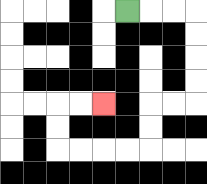{'start': '[5, 0]', 'end': '[4, 4]', 'path_directions': 'R,R,R,D,D,D,D,L,L,D,D,L,L,L,L,U,U,R,R', 'path_coordinates': '[[5, 0], [6, 0], [7, 0], [8, 0], [8, 1], [8, 2], [8, 3], [8, 4], [7, 4], [6, 4], [6, 5], [6, 6], [5, 6], [4, 6], [3, 6], [2, 6], [2, 5], [2, 4], [3, 4], [4, 4]]'}